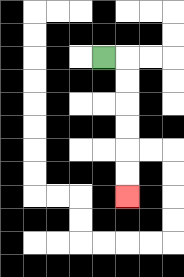{'start': '[4, 2]', 'end': '[5, 8]', 'path_directions': 'R,D,D,D,D,D,D', 'path_coordinates': '[[4, 2], [5, 2], [5, 3], [5, 4], [5, 5], [5, 6], [5, 7], [5, 8]]'}